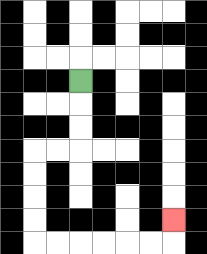{'start': '[3, 3]', 'end': '[7, 9]', 'path_directions': 'D,D,D,L,L,D,D,D,D,R,R,R,R,R,R,U', 'path_coordinates': '[[3, 3], [3, 4], [3, 5], [3, 6], [2, 6], [1, 6], [1, 7], [1, 8], [1, 9], [1, 10], [2, 10], [3, 10], [4, 10], [5, 10], [6, 10], [7, 10], [7, 9]]'}